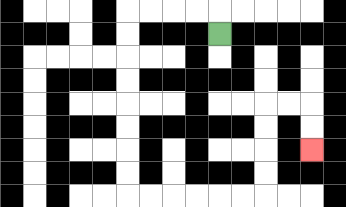{'start': '[9, 1]', 'end': '[13, 6]', 'path_directions': 'U,L,L,L,L,D,D,D,D,D,D,D,D,R,R,R,R,R,R,U,U,U,U,R,R,D,D', 'path_coordinates': '[[9, 1], [9, 0], [8, 0], [7, 0], [6, 0], [5, 0], [5, 1], [5, 2], [5, 3], [5, 4], [5, 5], [5, 6], [5, 7], [5, 8], [6, 8], [7, 8], [8, 8], [9, 8], [10, 8], [11, 8], [11, 7], [11, 6], [11, 5], [11, 4], [12, 4], [13, 4], [13, 5], [13, 6]]'}